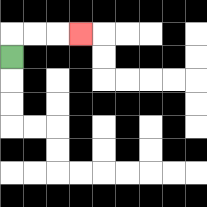{'start': '[0, 2]', 'end': '[3, 1]', 'path_directions': 'U,R,R,R', 'path_coordinates': '[[0, 2], [0, 1], [1, 1], [2, 1], [3, 1]]'}